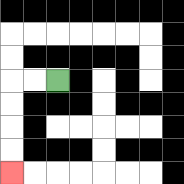{'start': '[2, 3]', 'end': '[0, 7]', 'path_directions': 'L,L,D,D,D,D', 'path_coordinates': '[[2, 3], [1, 3], [0, 3], [0, 4], [0, 5], [0, 6], [0, 7]]'}